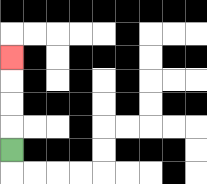{'start': '[0, 6]', 'end': '[0, 2]', 'path_directions': 'U,U,U,U', 'path_coordinates': '[[0, 6], [0, 5], [0, 4], [0, 3], [0, 2]]'}